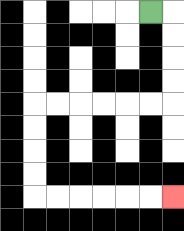{'start': '[6, 0]', 'end': '[7, 8]', 'path_directions': 'R,D,D,D,D,L,L,L,L,L,L,D,D,D,D,R,R,R,R,R,R', 'path_coordinates': '[[6, 0], [7, 0], [7, 1], [7, 2], [7, 3], [7, 4], [6, 4], [5, 4], [4, 4], [3, 4], [2, 4], [1, 4], [1, 5], [1, 6], [1, 7], [1, 8], [2, 8], [3, 8], [4, 8], [5, 8], [6, 8], [7, 8]]'}